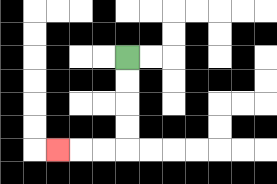{'start': '[5, 2]', 'end': '[2, 6]', 'path_directions': 'D,D,D,D,L,L,L', 'path_coordinates': '[[5, 2], [5, 3], [5, 4], [5, 5], [5, 6], [4, 6], [3, 6], [2, 6]]'}